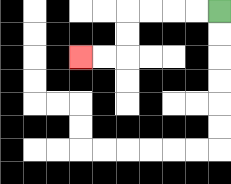{'start': '[9, 0]', 'end': '[3, 2]', 'path_directions': 'L,L,L,L,D,D,L,L', 'path_coordinates': '[[9, 0], [8, 0], [7, 0], [6, 0], [5, 0], [5, 1], [5, 2], [4, 2], [3, 2]]'}